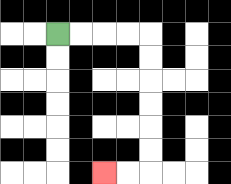{'start': '[2, 1]', 'end': '[4, 7]', 'path_directions': 'R,R,R,R,D,D,D,D,D,D,L,L', 'path_coordinates': '[[2, 1], [3, 1], [4, 1], [5, 1], [6, 1], [6, 2], [6, 3], [6, 4], [6, 5], [6, 6], [6, 7], [5, 7], [4, 7]]'}